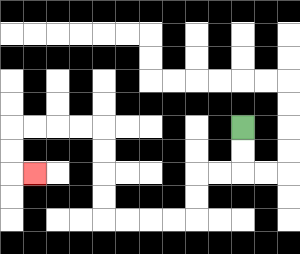{'start': '[10, 5]', 'end': '[1, 7]', 'path_directions': 'D,D,L,L,D,D,L,L,L,L,U,U,U,U,L,L,L,L,D,D,R', 'path_coordinates': '[[10, 5], [10, 6], [10, 7], [9, 7], [8, 7], [8, 8], [8, 9], [7, 9], [6, 9], [5, 9], [4, 9], [4, 8], [4, 7], [4, 6], [4, 5], [3, 5], [2, 5], [1, 5], [0, 5], [0, 6], [0, 7], [1, 7]]'}